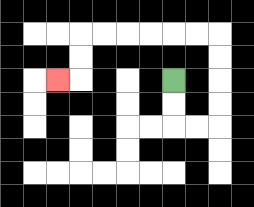{'start': '[7, 3]', 'end': '[2, 3]', 'path_directions': 'D,D,R,R,U,U,U,U,L,L,L,L,L,L,D,D,L', 'path_coordinates': '[[7, 3], [7, 4], [7, 5], [8, 5], [9, 5], [9, 4], [9, 3], [9, 2], [9, 1], [8, 1], [7, 1], [6, 1], [5, 1], [4, 1], [3, 1], [3, 2], [3, 3], [2, 3]]'}